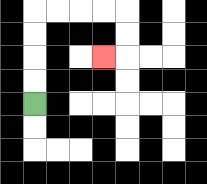{'start': '[1, 4]', 'end': '[4, 2]', 'path_directions': 'U,U,U,U,R,R,R,R,D,D,L', 'path_coordinates': '[[1, 4], [1, 3], [1, 2], [1, 1], [1, 0], [2, 0], [3, 0], [4, 0], [5, 0], [5, 1], [5, 2], [4, 2]]'}